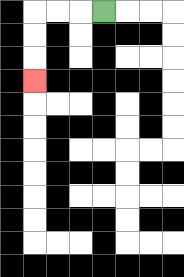{'start': '[4, 0]', 'end': '[1, 3]', 'path_directions': 'L,L,L,D,D,D', 'path_coordinates': '[[4, 0], [3, 0], [2, 0], [1, 0], [1, 1], [1, 2], [1, 3]]'}